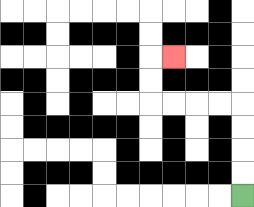{'start': '[10, 8]', 'end': '[7, 2]', 'path_directions': 'U,U,U,U,L,L,L,L,U,U,R', 'path_coordinates': '[[10, 8], [10, 7], [10, 6], [10, 5], [10, 4], [9, 4], [8, 4], [7, 4], [6, 4], [6, 3], [6, 2], [7, 2]]'}